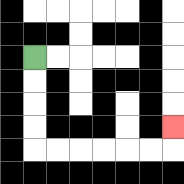{'start': '[1, 2]', 'end': '[7, 5]', 'path_directions': 'D,D,D,D,R,R,R,R,R,R,U', 'path_coordinates': '[[1, 2], [1, 3], [1, 4], [1, 5], [1, 6], [2, 6], [3, 6], [4, 6], [5, 6], [6, 6], [7, 6], [7, 5]]'}